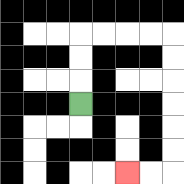{'start': '[3, 4]', 'end': '[5, 7]', 'path_directions': 'U,U,U,R,R,R,R,D,D,D,D,D,D,L,L', 'path_coordinates': '[[3, 4], [3, 3], [3, 2], [3, 1], [4, 1], [5, 1], [6, 1], [7, 1], [7, 2], [7, 3], [7, 4], [7, 5], [7, 6], [7, 7], [6, 7], [5, 7]]'}